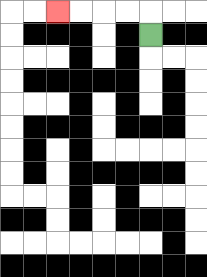{'start': '[6, 1]', 'end': '[2, 0]', 'path_directions': 'U,L,L,L,L', 'path_coordinates': '[[6, 1], [6, 0], [5, 0], [4, 0], [3, 0], [2, 0]]'}